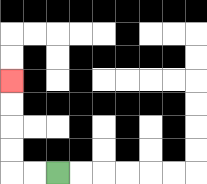{'start': '[2, 7]', 'end': '[0, 3]', 'path_directions': 'L,L,U,U,U,U', 'path_coordinates': '[[2, 7], [1, 7], [0, 7], [0, 6], [0, 5], [0, 4], [0, 3]]'}